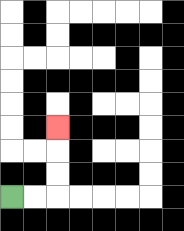{'start': '[0, 8]', 'end': '[2, 5]', 'path_directions': 'R,R,U,U,U', 'path_coordinates': '[[0, 8], [1, 8], [2, 8], [2, 7], [2, 6], [2, 5]]'}